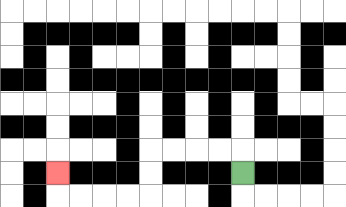{'start': '[10, 7]', 'end': '[2, 7]', 'path_directions': 'U,L,L,L,L,D,D,L,L,L,L,U', 'path_coordinates': '[[10, 7], [10, 6], [9, 6], [8, 6], [7, 6], [6, 6], [6, 7], [6, 8], [5, 8], [4, 8], [3, 8], [2, 8], [2, 7]]'}